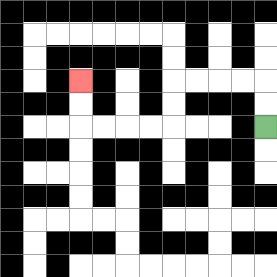{'start': '[11, 5]', 'end': '[3, 3]', 'path_directions': 'U,U,L,L,L,L,D,D,L,L,L,L,U,U', 'path_coordinates': '[[11, 5], [11, 4], [11, 3], [10, 3], [9, 3], [8, 3], [7, 3], [7, 4], [7, 5], [6, 5], [5, 5], [4, 5], [3, 5], [3, 4], [3, 3]]'}